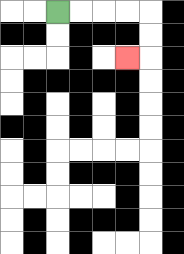{'start': '[2, 0]', 'end': '[5, 2]', 'path_directions': 'R,R,R,R,D,D,L', 'path_coordinates': '[[2, 0], [3, 0], [4, 0], [5, 0], [6, 0], [6, 1], [6, 2], [5, 2]]'}